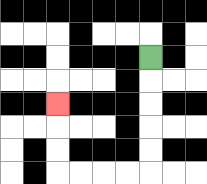{'start': '[6, 2]', 'end': '[2, 4]', 'path_directions': 'D,D,D,D,D,L,L,L,L,U,U,U', 'path_coordinates': '[[6, 2], [6, 3], [6, 4], [6, 5], [6, 6], [6, 7], [5, 7], [4, 7], [3, 7], [2, 7], [2, 6], [2, 5], [2, 4]]'}